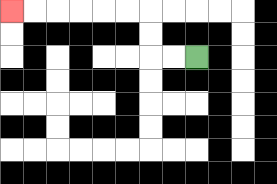{'start': '[8, 2]', 'end': '[0, 0]', 'path_directions': 'L,L,U,U,L,L,L,L,L,L', 'path_coordinates': '[[8, 2], [7, 2], [6, 2], [6, 1], [6, 0], [5, 0], [4, 0], [3, 0], [2, 0], [1, 0], [0, 0]]'}